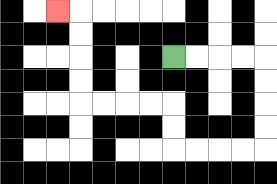{'start': '[7, 2]', 'end': '[2, 0]', 'path_directions': 'R,R,R,R,D,D,D,D,L,L,L,L,U,U,L,L,L,L,U,U,U,U,L', 'path_coordinates': '[[7, 2], [8, 2], [9, 2], [10, 2], [11, 2], [11, 3], [11, 4], [11, 5], [11, 6], [10, 6], [9, 6], [8, 6], [7, 6], [7, 5], [7, 4], [6, 4], [5, 4], [4, 4], [3, 4], [3, 3], [3, 2], [3, 1], [3, 0], [2, 0]]'}